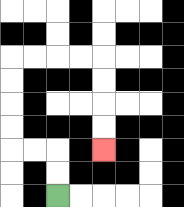{'start': '[2, 8]', 'end': '[4, 6]', 'path_directions': 'U,U,L,L,U,U,U,U,R,R,R,R,D,D,D,D', 'path_coordinates': '[[2, 8], [2, 7], [2, 6], [1, 6], [0, 6], [0, 5], [0, 4], [0, 3], [0, 2], [1, 2], [2, 2], [3, 2], [4, 2], [4, 3], [4, 4], [4, 5], [4, 6]]'}